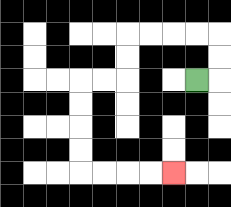{'start': '[8, 3]', 'end': '[7, 7]', 'path_directions': 'R,U,U,L,L,L,L,D,D,L,L,D,D,D,D,R,R,R,R', 'path_coordinates': '[[8, 3], [9, 3], [9, 2], [9, 1], [8, 1], [7, 1], [6, 1], [5, 1], [5, 2], [5, 3], [4, 3], [3, 3], [3, 4], [3, 5], [3, 6], [3, 7], [4, 7], [5, 7], [6, 7], [7, 7]]'}